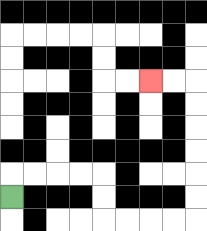{'start': '[0, 8]', 'end': '[6, 3]', 'path_directions': 'U,R,R,R,R,D,D,R,R,R,R,U,U,U,U,U,U,L,L', 'path_coordinates': '[[0, 8], [0, 7], [1, 7], [2, 7], [3, 7], [4, 7], [4, 8], [4, 9], [5, 9], [6, 9], [7, 9], [8, 9], [8, 8], [8, 7], [8, 6], [8, 5], [8, 4], [8, 3], [7, 3], [6, 3]]'}